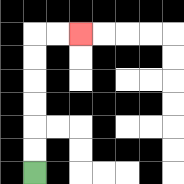{'start': '[1, 7]', 'end': '[3, 1]', 'path_directions': 'U,U,U,U,U,U,R,R', 'path_coordinates': '[[1, 7], [1, 6], [1, 5], [1, 4], [1, 3], [1, 2], [1, 1], [2, 1], [3, 1]]'}